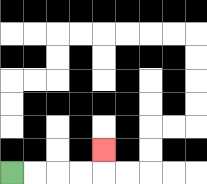{'start': '[0, 7]', 'end': '[4, 6]', 'path_directions': 'R,R,R,R,U', 'path_coordinates': '[[0, 7], [1, 7], [2, 7], [3, 7], [4, 7], [4, 6]]'}